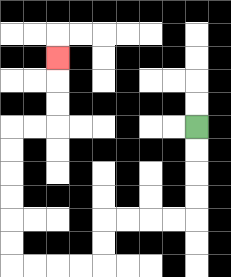{'start': '[8, 5]', 'end': '[2, 2]', 'path_directions': 'D,D,D,D,L,L,L,L,D,D,L,L,L,L,U,U,U,U,U,U,R,R,U,U,U', 'path_coordinates': '[[8, 5], [8, 6], [8, 7], [8, 8], [8, 9], [7, 9], [6, 9], [5, 9], [4, 9], [4, 10], [4, 11], [3, 11], [2, 11], [1, 11], [0, 11], [0, 10], [0, 9], [0, 8], [0, 7], [0, 6], [0, 5], [1, 5], [2, 5], [2, 4], [2, 3], [2, 2]]'}